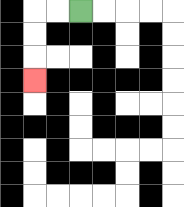{'start': '[3, 0]', 'end': '[1, 3]', 'path_directions': 'L,L,D,D,D', 'path_coordinates': '[[3, 0], [2, 0], [1, 0], [1, 1], [1, 2], [1, 3]]'}